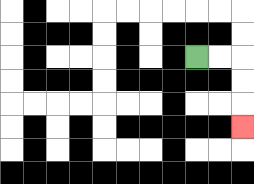{'start': '[8, 2]', 'end': '[10, 5]', 'path_directions': 'R,R,D,D,D', 'path_coordinates': '[[8, 2], [9, 2], [10, 2], [10, 3], [10, 4], [10, 5]]'}